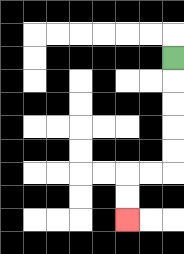{'start': '[7, 2]', 'end': '[5, 9]', 'path_directions': 'D,D,D,D,D,L,L,D,D', 'path_coordinates': '[[7, 2], [7, 3], [7, 4], [7, 5], [7, 6], [7, 7], [6, 7], [5, 7], [5, 8], [5, 9]]'}